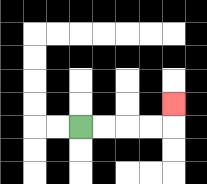{'start': '[3, 5]', 'end': '[7, 4]', 'path_directions': 'R,R,R,R,U', 'path_coordinates': '[[3, 5], [4, 5], [5, 5], [6, 5], [7, 5], [7, 4]]'}